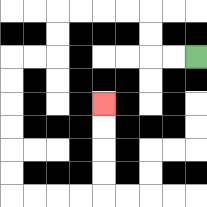{'start': '[8, 2]', 'end': '[4, 4]', 'path_directions': 'L,L,U,U,L,L,L,L,D,D,L,L,D,D,D,D,D,D,R,R,R,R,U,U,U,U', 'path_coordinates': '[[8, 2], [7, 2], [6, 2], [6, 1], [6, 0], [5, 0], [4, 0], [3, 0], [2, 0], [2, 1], [2, 2], [1, 2], [0, 2], [0, 3], [0, 4], [0, 5], [0, 6], [0, 7], [0, 8], [1, 8], [2, 8], [3, 8], [4, 8], [4, 7], [4, 6], [4, 5], [4, 4]]'}